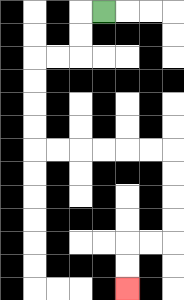{'start': '[4, 0]', 'end': '[5, 12]', 'path_directions': 'L,D,D,L,L,D,D,D,D,R,R,R,R,R,R,D,D,D,D,L,L,D,D', 'path_coordinates': '[[4, 0], [3, 0], [3, 1], [3, 2], [2, 2], [1, 2], [1, 3], [1, 4], [1, 5], [1, 6], [2, 6], [3, 6], [4, 6], [5, 6], [6, 6], [7, 6], [7, 7], [7, 8], [7, 9], [7, 10], [6, 10], [5, 10], [5, 11], [5, 12]]'}